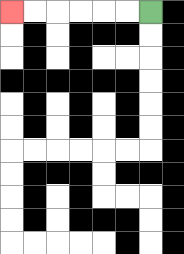{'start': '[6, 0]', 'end': '[0, 0]', 'path_directions': 'L,L,L,L,L,L', 'path_coordinates': '[[6, 0], [5, 0], [4, 0], [3, 0], [2, 0], [1, 0], [0, 0]]'}